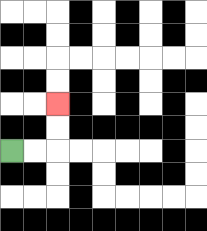{'start': '[0, 6]', 'end': '[2, 4]', 'path_directions': 'R,R,U,U', 'path_coordinates': '[[0, 6], [1, 6], [2, 6], [2, 5], [2, 4]]'}